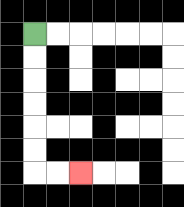{'start': '[1, 1]', 'end': '[3, 7]', 'path_directions': 'D,D,D,D,D,D,R,R', 'path_coordinates': '[[1, 1], [1, 2], [1, 3], [1, 4], [1, 5], [1, 6], [1, 7], [2, 7], [3, 7]]'}